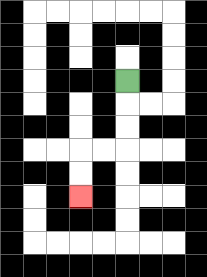{'start': '[5, 3]', 'end': '[3, 8]', 'path_directions': 'D,D,D,L,L,D,D', 'path_coordinates': '[[5, 3], [5, 4], [5, 5], [5, 6], [4, 6], [3, 6], [3, 7], [3, 8]]'}